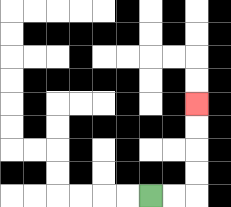{'start': '[6, 8]', 'end': '[8, 4]', 'path_directions': 'R,R,U,U,U,U', 'path_coordinates': '[[6, 8], [7, 8], [8, 8], [8, 7], [8, 6], [8, 5], [8, 4]]'}